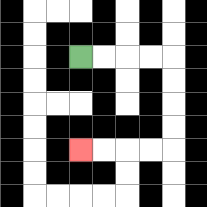{'start': '[3, 2]', 'end': '[3, 6]', 'path_directions': 'R,R,R,R,D,D,D,D,L,L,L,L', 'path_coordinates': '[[3, 2], [4, 2], [5, 2], [6, 2], [7, 2], [7, 3], [7, 4], [7, 5], [7, 6], [6, 6], [5, 6], [4, 6], [3, 6]]'}